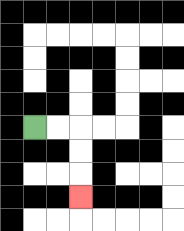{'start': '[1, 5]', 'end': '[3, 8]', 'path_directions': 'R,R,D,D,D', 'path_coordinates': '[[1, 5], [2, 5], [3, 5], [3, 6], [3, 7], [3, 8]]'}